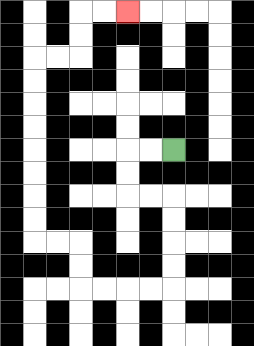{'start': '[7, 6]', 'end': '[5, 0]', 'path_directions': 'L,L,D,D,R,R,D,D,D,D,L,L,L,L,U,U,L,L,U,U,U,U,U,U,U,U,R,R,U,U,R,R', 'path_coordinates': '[[7, 6], [6, 6], [5, 6], [5, 7], [5, 8], [6, 8], [7, 8], [7, 9], [7, 10], [7, 11], [7, 12], [6, 12], [5, 12], [4, 12], [3, 12], [3, 11], [3, 10], [2, 10], [1, 10], [1, 9], [1, 8], [1, 7], [1, 6], [1, 5], [1, 4], [1, 3], [1, 2], [2, 2], [3, 2], [3, 1], [3, 0], [4, 0], [5, 0]]'}